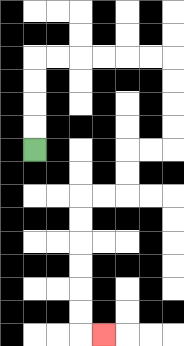{'start': '[1, 6]', 'end': '[4, 14]', 'path_directions': 'U,U,U,U,R,R,R,R,R,R,D,D,D,D,L,L,D,D,L,L,D,D,D,D,D,D,R', 'path_coordinates': '[[1, 6], [1, 5], [1, 4], [1, 3], [1, 2], [2, 2], [3, 2], [4, 2], [5, 2], [6, 2], [7, 2], [7, 3], [7, 4], [7, 5], [7, 6], [6, 6], [5, 6], [5, 7], [5, 8], [4, 8], [3, 8], [3, 9], [3, 10], [3, 11], [3, 12], [3, 13], [3, 14], [4, 14]]'}